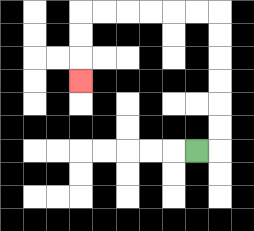{'start': '[8, 6]', 'end': '[3, 3]', 'path_directions': 'R,U,U,U,U,U,U,L,L,L,L,L,L,D,D,D', 'path_coordinates': '[[8, 6], [9, 6], [9, 5], [9, 4], [9, 3], [9, 2], [9, 1], [9, 0], [8, 0], [7, 0], [6, 0], [5, 0], [4, 0], [3, 0], [3, 1], [3, 2], [3, 3]]'}